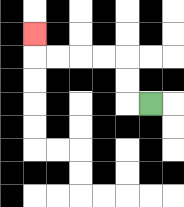{'start': '[6, 4]', 'end': '[1, 1]', 'path_directions': 'L,U,U,L,L,L,L,U', 'path_coordinates': '[[6, 4], [5, 4], [5, 3], [5, 2], [4, 2], [3, 2], [2, 2], [1, 2], [1, 1]]'}